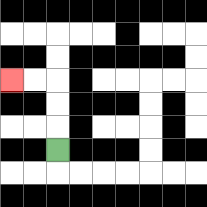{'start': '[2, 6]', 'end': '[0, 3]', 'path_directions': 'U,U,U,L,L', 'path_coordinates': '[[2, 6], [2, 5], [2, 4], [2, 3], [1, 3], [0, 3]]'}